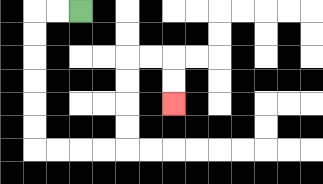{'start': '[3, 0]', 'end': '[7, 4]', 'path_directions': 'L,L,D,D,D,D,D,D,R,R,R,R,U,U,U,U,R,R,D,D', 'path_coordinates': '[[3, 0], [2, 0], [1, 0], [1, 1], [1, 2], [1, 3], [1, 4], [1, 5], [1, 6], [2, 6], [3, 6], [4, 6], [5, 6], [5, 5], [5, 4], [5, 3], [5, 2], [6, 2], [7, 2], [7, 3], [7, 4]]'}